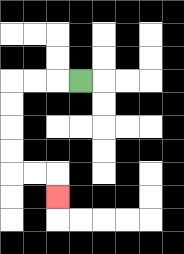{'start': '[3, 3]', 'end': '[2, 8]', 'path_directions': 'L,L,L,D,D,D,D,R,R,D', 'path_coordinates': '[[3, 3], [2, 3], [1, 3], [0, 3], [0, 4], [0, 5], [0, 6], [0, 7], [1, 7], [2, 7], [2, 8]]'}